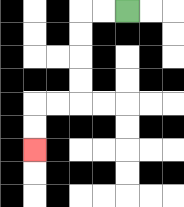{'start': '[5, 0]', 'end': '[1, 6]', 'path_directions': 'L,L,D,D,D,D,L,L,D,D', 'path_coordinates': '[[5, 0], [4, 0], [3, 0], [3, 1], [3, 2], [3, 3], [3, 4], [2, 4], [1, 4], [1, 5], [1, 6]]'}